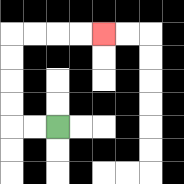{'start': '[2, 5]', 'end': '[4, 1]', 'path_directions': 'L,L,U,U,U,U,R,R,R,R', 'path_coordinates': '[[2, 5], [1, 5], [0, 5], [0, 4], [0, 3], [0, 2], [0, 1], [1, 1], [2, 1], [3, 1], [4, 1]]'}